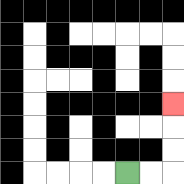{'start': '[5, 7]', 'end': '[7, 4]', 'path_directions': 'R,R,U,U,U', 'path_coordinates': '[[5, 7], [6, 7], [7, 7], [7, 6], [7, 5], [7, 4]]'}